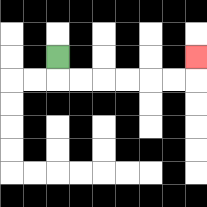{'start': '[2, 2]', 'end': '[8, 2]', 'path_directions': 'D,R,R,R,R,R,R,U', 'path_coordinates': '[[2, 2], [2, 3], [3, 3], [4, 3], [5, 3], [6, 3], [7, 3], [8, 3], [8, 2]]'}